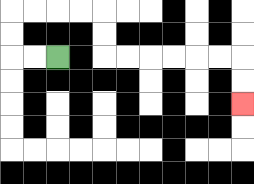{'start': '[2, 2]', 'end': '[10, 4]', 'path_directions': 'L,L,U,U,R,R,R,R,D,D,R,R,R,R,R,R,D,D', 'path_coordinates': '[[2, 2], [1, 2], [0, 2], [0, 1], [0, 0], [1, 0], [2, 0], [3, 0], [4, 0], [4, 1], [4, 2], [5, 2], [6, 2], [7, 2], [8, 2], [9, 2], [10, 2], [10, 3], [10, 4]]'}